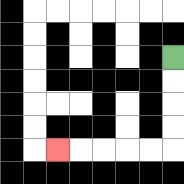{'start': '[7, 2]', 'end': '[2, 6]', 'path_directions': 'D,D,D,D,L,L,L,L,L', 'path_coordinates': '[[7, 2], [7, 3], [7, 4], [7, 5], [7, 6], [6, 6], [5, 6], [4, 6], [3, 6], [2, 6]]'}